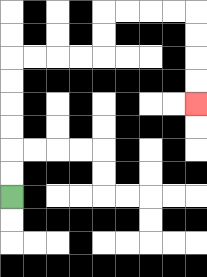{'start': '[0, 8]', 'end': '[8, 4]', 'path_directions': 'U,U,U,U,U,U,R,R,R,R,U,U,R,R,R,R,D,D,D,D', 'path_coordinates': '[[0, 8], [0, 7], [0, 6], [0, 5], [0, 4], [0, 3], [0, 2], [1, 2], [2, 2], [3, 2], [4, 2], [4, 1], [4, 0], [5, 0], [6, 0], [7, 0], [8, 0], [8, 1], [8, 2], [8, 3], [8, 4]]'}